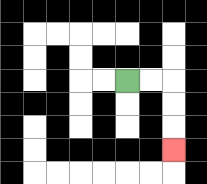{'start': '[5, 3]', 'end': '[7, 6]', 'path_directions': 'R,R,D,D,D', 'path_coordinates': '[[5, 3], [6, 3], [7, 3], [7, 4], [7, 5], [7, 6]]'}